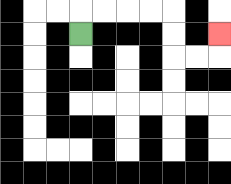{'start': '[3, 1]', 'end': '[9, 1]', 'path_directions': 'U,R,R,R,R,D,D,R,R,U', 'path_coordinates': '[[3, 1], [3, 0], [4, 0], [5, 0], [6, 0], [7, 0], [7, 1], [7, 2], [8, 2], [9, 2], [9, 1]]'}